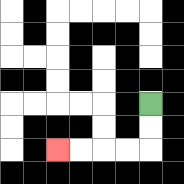{'start': '[6, 4]', 'end': '[2, 6]', 'path_directions': 'D,D,L,L,L,L', 'path_coordinates': '[[6, 4], [6, 5], [6, 6], [5, 6], [4, 6], [3, 6], [2, 6]]'}